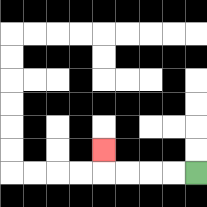{'start': '[8, 7]', 'end': '[4, 6]', 'path_directions': 'L,L,L,L,U', 'path_coordinates': '[[8, 7], [7, 7], [6, 7], [5, 7], [4, 7], [4, 6]]'}